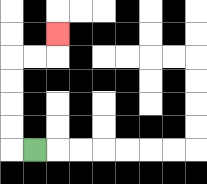{'start': '[1, 6]', 'end': '[2, 1]', 'path_directions': 'L,U,U,U,U,R,R,U', 'path_coordinates': '[[1, 6], [0, 6], [0, 5], [0, 4], [0, 3], [0, 2], [1, 2], [2, 2], [2, 1]]'}